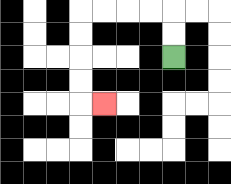{'start': '[7, 2]', 'end': '[4, 4]', 'path_directions': 'U,U,L,L,L,L,D,D,D,D,R', 'path_coordinates': '[[7, 2], [7, 1], [7, 0], [6, 0], [5, 0], [4, 0], [3, 0], [3, 1], [3, 2], [3, 3], [3, 4], [4, 4]]'}